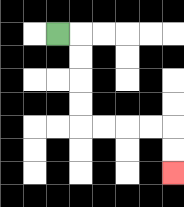{'start': '[2, 1]', 'end': '[7, 7]', 'path_directions': 'R,D,D,D,D,R,R,R,R,D,D', 'path_coordinates': '[[2, 1], [3, 1], [3, 2], [3, 3], [3, 4], [3, 5], [4, 5], [5, 5], [6, 5], [7, 5], [7, 6], [7, 7]]'}